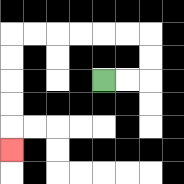{'start': '[4, 3]', 'end': '[0, 6]', 'path_directions': 'R,R,U,U,L,L,L,L,L,L,D,D,D,D,D', 'path_coordinates': '[[4, 3], [5, 3], [6, 3], [6, 2], [6, 1], [5, 1], [4, 1], [3, 1], [2, 1], [1, 1], [0, 1], [0, 2], [0, 3], [0, 4], [0, 5], [0, 6]]'}